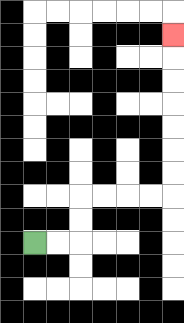{'start': '[1, 10]', 'end': '[7, 1]', 'path_directions': 'R,R,U,U,R,R,R,R,U,U,U,U,U,U,U', 'path_coordinates': '[[1, 10], [2, 10], [3, 10], [3, 9], [3, 8], [4, 8], [5, 8], [6, 8], [7, 8], [7, 7], [7, 6], [7, 5], [7, 4], [7, 3], [7, 2], [7, 1]]'}